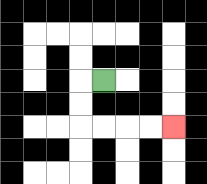{'start': '[4, 3]', 'end': '[7, 5]', 'path_directions': 'L,D,D,R,R,R,R', 'path_coordinates': '[[4, 3], [3, 3], [3, 4], [3, 5], [4, 5], [5, 5], [6, 5], [7, 5]]'}